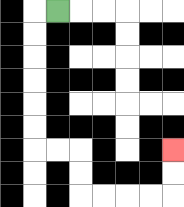{'start': '[2, 0]', 'end': '[7, 6]', 'path_directions': 'L,D,D,D,D,D,D,R,R,D,D,R,R,R,R,U,U', 'path_coordinates': '[[2, 0], [1, 0], [1, 1], [1, 2], [1, 3], [1, 4], [1, 5], [1, 6], [2, 6], [3, 6], [3, 7], [3, 8], [4, 8], [5, 8], [6, 8], [7, 8], [7, 7], [7, 6]]'}